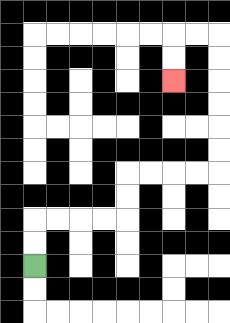{'start': '[1, 11]', 'end': '[7, 3]', 'path_directions': 'U,U,R,R,R,R,U,U,R,R,R,R,U,U,U,U,U,U,L,L,D,D', 'path_coordinates': '[[1, 11], [1, 10], [1, 9], [2, 9], [3, 9], [4, 9], [5, 9], [5, 8], [5, 7], [6, 7], [7, 7], [8, 7], [9, 7], [9, 6], [9, 5], [9, 4], [9, 3], [9, 2], [9, 1], [8, 1], [7, 1], [7, 2], [7, 3]]'}